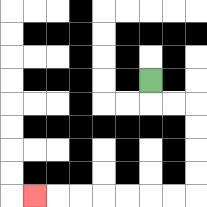{'start': '[6, 3]', 'end': '[1, 8]', 'path_directions': 'D,R,R,D,D,D,D,L,L,L,L,L,L,L', 'path_coordinates': '[[6, 3], [6, 4], [7, 4], [8, 4], [8, 5], [8, 6], [8, 7], [8, 8], [7, 8], [6, 8], [5, 8], [4, 8], [3, 8], [2, 8], [1, 8]]'}